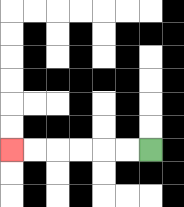{'start': '[6, 6]', 'end': '[0, 6]', 'path_directions': 'L,L,L,L,L,L', 'path_coordinates': '[[6, 6], [5, 6], [4, 6], [3, 6], [2, 6], [1, 6], [0, 6]]'}